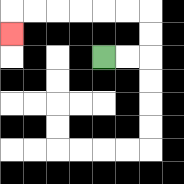{'start': '[4, 2]', 'end': '[0, 1]', 'path_directions': 'R,R,U,U,L,L,L,L,L,L,D', 'path_coordinates': '[[4, 2], [5, 2], [6, 2], [6, 1], [6, 0], [5, 0], [4, 0], [3, 0], [2, 0], [1, 0], [0, 0], [0, 1]]'}